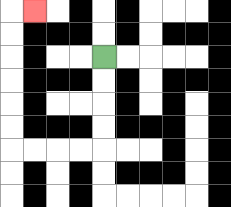{'start': '[4, 2]', 'end': '[1, 0]', 'path_directions': 'D,D,D,D,L,L,L,L,U,U,U,U,U,U,R', 'path_coordinates': '[[4, 2], [4, 3], [4, 4], [4, 5], [4, 6], [3, 6], [2, 6], [1, 6], [0, 6], [0, 5], [0, 4], [0, 3], [0, 2], [0, 1], [0, 0], [1, 0]]'}